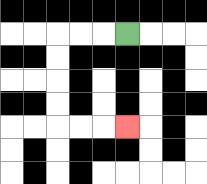{'start': '[5, 1]', 'end': '[5, 5]', 'path_directions': 'L,L,L,D,D,D,D,R,R,R', 'path_coordinates': '[[5, 1], [4, 1], [3, 1], [2, 1], [2, 2], [2, 3], [2, 4], [2, 5], [3, 5], [4, 5], [5, 5]]'}